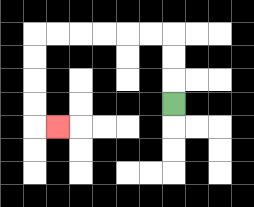{'start': '[7, 4]', 'end': '[2, 5]', 'path_directions': 'U,U,U,L,L,L,L,L,L,D,D,D,D,R', 'path_coordinates': '[[7, 4], [7, 3], [7, 2], [7, 1], [6, 1], [5, 1], [4, 1], [3, 1], [2, 1], [1, 1], [1, 2], [1, 3], [1, 4], [1, 5], [2, 5]]'}